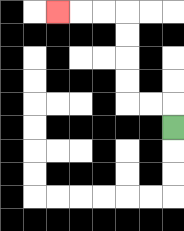{'start': '[7, 5]', 'end': '[2, 0]', 'path_directions': 'U,L,L,U,U,U,U,L,L,L', 'path_coordinates': '[[7, 5], [7, 4], [6, 4], [5, 4], [5, 3], [5, 2], [5, 1], [5, 0], [4, 0], [3, 0], [2, 0]]'}